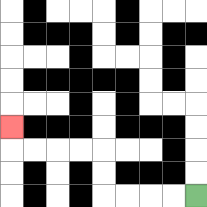{'start': '[8, 8]', 'end': '[0, 5]', 'path_directions': 'L,L,L,L,U,U,L,L,L,L,U', 'path_coordinates': '[[8, 8], [7, 8], [6, 8], [5, 8], [4, 8], [4, 7], [4, 6], [3, 6], [2, 6], [1, 6], [0, 6], [0, 5]]'}